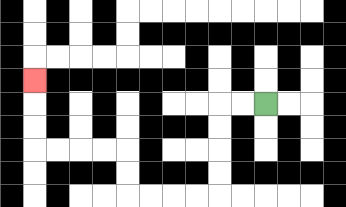{'start': '[11, 4]', 'end': '[1, 3]', 'path_directions': 'L,L,D,D,D,D,L,L,L,L,U,U,L,L,L,L,U,U,U', 'path_coordinates': '[[11, 4], [10, 4], [9, 4], [9, 5], [9, 6], [9, 7], [9, 8], [8, 8], [7, 8], [6, 8], [5, 8], [5, 7], [5, 6], [4, 6], [3, 6], [2, 6], [1, 6], [1, 5], [1, 4], [1, 3]]'}